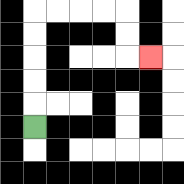{'start': '[1, 5]', 'end': '[6, 2]', 'path_directions': 'U,U,U,U,U,R,R,R,R,D,D,R', 'path_coordinates': '[[1, 5], [1, 4], [1, 3], [1, 2], [1, 1], [1, 0], [2, 0], [3, 0], [4, 0], [5, 0], [5, 1], [5, 2], [6, 2]]'}